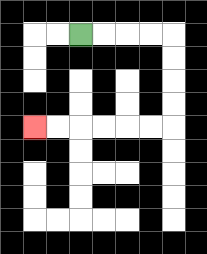{'start': '[3, 1]', 'end': '[1, 5]', 'path_directions': 'R,R,R,R,D,D,D,D,L,L,L,L,L,L', 'path_coordinates': '[[3, 1], [4, 1], [5, 1], [6, 1], [7, 1], [7, 2], [7, 3], [7, 4], [7, 5], [6, 5], [5, 5], [4, 5], [3, 5], [2, 5], [1, 5]]'}